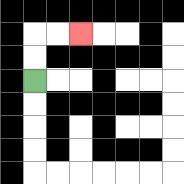{'start': '[1, 3]', 'end': '[3, 1]', 'path_directions': 'U,U,R,R', 'path_coordinates': '[[1, 3], [1, 2], [1, 1], [2, 1], [3, 1]]'}